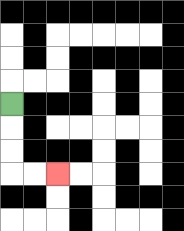{'start': '[0, 4]', 'end': '[2, 7]', 'path_directions': 'D,D,D,R,R', 'path_coordinates': '[[0, 4], [0, 5], [0, 6], [0, 7], [1, 7], [2, 7]]'}